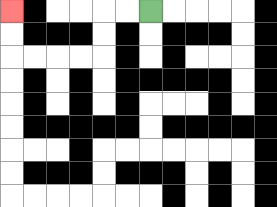{'start': '[6, 0]', 'end': '[0, 0]', 'path_directions': 'L,L,D,D,L,L,L,L,U,U', 'path_coordinates': '[[6, 0], [5, 0], [4, 0], [4, 1], [4, 2], [3, 2], [2, 2], [1, 2], [0, 2], [0, 1], [0, 0]]'}